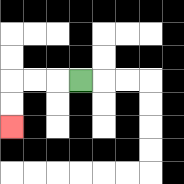{'start': '[3, 3]', 'end': '[0, 5]', 'path_directions': 'L,L,L,D,D', 'path_coordinates': '[[3, 3], [2, 3], [1, 3], [0, 3], [0, 4], [0, 5]]'}